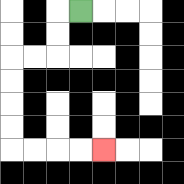{'start': '[3, 0]', 'end': '[4, 6]', 'path_directions': 'L,D,D,L,L,D,D,D,D,R,R,R,R', 'path_coordinates': '[[3, 0], [2, 0], [2, 1], [2, 2], [1, 2], [0, 2], [0, 3], [0, 4], [0, 5], [0, 6], [1, 6], [2, 6], [3, 6], [4, 6]]'}